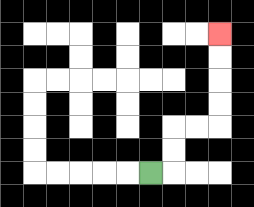{'start': '[6, 7]', 'end': '[9, 1]', 'path_directions': 'R,U,U,R,R,U,U,U,U', 'path_coordinates': '[[6, 7], [7, 7], [7, 6], [7, 5], [8, 5], [9, 5], [9, 4], [9, 3], [9, 2], [9, 1]]'}